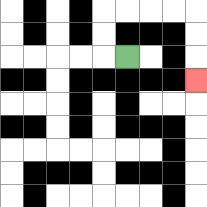{'start': '[5, 2]', 'end': '[8, 3]', 'path_directions': 'L,U,U,R,R,R,R,D,D,D', 'path_coordinates': '[[5, 2], [4, 2], [4, 1], [4, 0], [5, 0], [6, 0], [7, 0], [8, 0], [8, 1], [8, 2], [8, 3]]'}